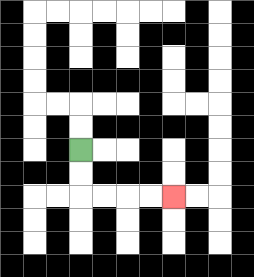{'start': '[3, 6]', 'end': '[7, 8]', 'path_directions': 'D,D,R,R,R,R', 'path_coordinates': '[[3, 6], [3, 7], [3, 8], [4, 8], [5, 8], [6, 8], [7, 8]]'}